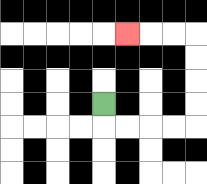{'start': '[4, 4]', 'end': '[5, 1]', 'path_directions': 'D,R,R,R,R,U,U,U,U,L,L,L', 'path_coordinates': '[[4, 4], [4, 5], [5, 5], [6, 5], [7, 5], [8, 5], [8, 4], [8, 3], [8, 2], [8, 1], [7, 1], [6, 1], [5, 1]]'}